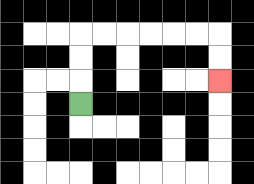{'start': '[3, 4]', 'end': '[9, 3]', 'path_directions': 'U,U,U,R,R,R,R,R,R,D,D', 'path_coordinates': '[[3, 4], [3, 3], [3, 2], [3, 1], [4, 1], [5, 1], [6, 1], [7, 1], [8, 1], [9, 1], [9, 2], [9, 3]]'}